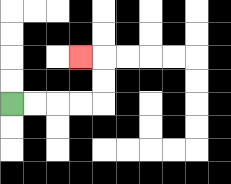{'start': '[0, 4]', 'end': '[3, 2]', 'path_directions': 'R,R,R,R,U,U,L', 'path_coordinates': '[[0, 4], [1, 4], [2, 4], [3, 4], [4, 4], [4, 3], [4, 2], [3, 2]]'}